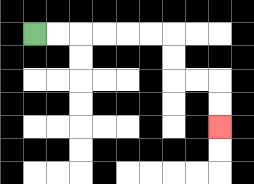{'start': '[1, 1]', 'end': '[9, 5]', 'path_directions': 'R,R,R,R,R,R,D,D,R,R,D,D', 'path_coordinates': '[[1, 1], [2, 1], [3, 1], [4, 1], [5, 1], [6, 1], [7, 1], [7, 2], [7, 3], [8, 3], [9, 3], [9, 4], [9, 5]]'}